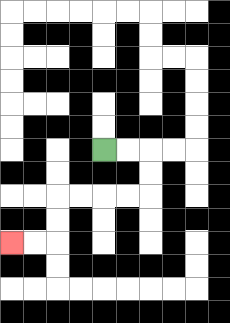{'start': '[4, 6]', 'end': '[0, 10]', 'path_directions': 'R,R,D,D,L,L,L,L,D,D,L,L', 'path_coordinates': '[[4, 6], [5, 6], [6, 6], [6, 7], [6, 8], [5, 8], [4, 8], [3, 8], [2, 8], [2, 9], [2, 10], [1, 10], [0, 10]]'}